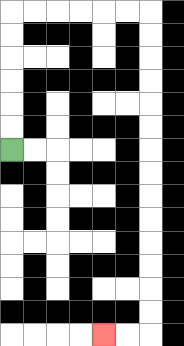{'start': '[0, 6]', 'end': '[4, 14]', 'path_directions': 'U,U,U,U,U,U,R,R,R,R,R,R,D,D,D,D,D,D,D,D,D,D,D,D,D,D,L,L', 'path_coordinates': '[[0, 6], [0, 5], [0, 4], [0, 3], [0, 2], [0, 1], [0, 0], [1, 0], [2, 0], [3, 0], [4, 0], [5, 0], [6, 0], [6, 1], [6, 2], [6, 3], [6, 4], [6, 5], [6, 6], [6, 7], [6, 8], [6, 9], [6, 10], [6, 11], [6, 12], [6, 13], [6, 14], [5, 14], [4, 14]]'}